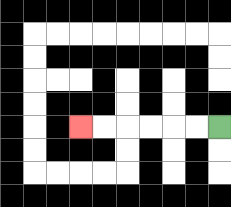{'start': '[9, 5]', 'end': '[3, 5]', 'path_directions': 'L,L,L,L,L,L', 'path_coordinates': '[[9, 5], [8, 5], [7, 5], [6, 5], [5, 5], [4, 5], [3, 5]]'}